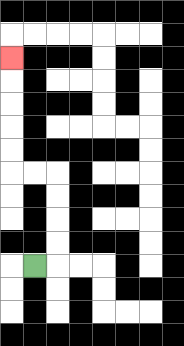{'start': '[1, 11]', 'end': '[0, 2]', 'path_directions': 'R,U,U,U,U,L,L,U,U,U,U,U', 'path_coordinates': '[[1, 11], [2, 11], [2, 10], [2, 9], [2, 8], [2, 7], [1, 7], [0, 7], [0, 6], [0, 5], [0, 4], [0, 3], [0, 2]]'}